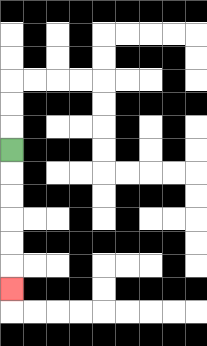{'start': '[0, 6]', 'end': '[0, 12]', 'path_directions': 'D,D,D,D,D,D', 'path_coordinates': '[[0, 6], [0, 7], [0, 8], [0, 9], [0, 10], [0, 11], [0, 12]]'}